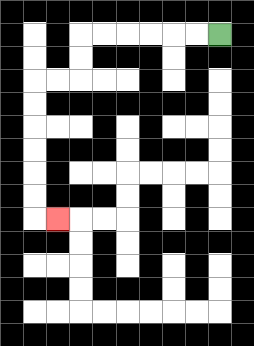{'start': '[9, 1]', 'end': '[2, 9]', 'path_directions': 'L,L,L,L,L,L,D,D,L,L,D,D,D,D,D,D,R', 'path_coordinates': '[[9, 1], [8, 1], [7, 1], [6, 1], [5, 1], [4, 1], [3, 1], [3, 2], [3, 3], [2, 3], [1, 3], [1, 4], [1, 5], [1, 6], [1, 7], [1, 8], [1, 9], [2, 9]]'}